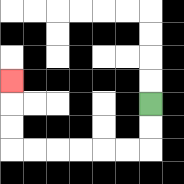{'start': '[6, 4]', 'end': '[0, 3]', 'path_directions': 'D,D,L,L,L,L,L,L,U,U,U', 'path_coordinates': '[[6, 4], [6, 5], [6, 6], [5, 6], [4, 6], [3, 6], [2, 6], [1, 6], [0, 6], [0, 5], [0, 4], [0, 3]]'}